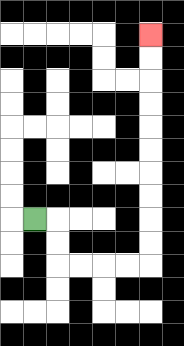{'start': '[1, 9]', 'end': '[6, 1]', 'path_directions': 'R,D,D,R,R,R,R,U,U,U,U,U,U,U,U,U,U', 'path_coordinates': '[[1, 9], [2, 9], [2, 10], [2, 11], [3, 11], [4, 11], [5, 11], [6, 11], [6, 10], [6, 9], [6, 8], [6, 7], [6, 6], [6, 5], [6, 4], [6, 3], [6, 2], [6, 1]]'}